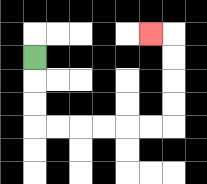{'start': '[1, 2]', 'end': '[6, 1]', 'path_directions': 'D,D,D,R,R,R,R,R,R,U,U,U,U,L', 'path_coordinates': '[[1, 2], [1, 3], [1, 4], [1, 5], [2, 5], [3, 5], [4, 5], [5, 5], [6, 5], [7, 5], [7, 4], [7, 3], [7, 2], [7, 1], [6, 1]]'}